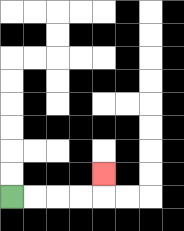{'start': '[0, 8]', 'end': '[4, 7]', 'path_directions': 'R,R,R,R,U', 'path_coordinates': '[[0, 8], [1, 8], [2, 8], [3, 8], [4, 8], [4, 7]]'}